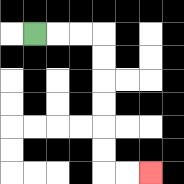{'start': '[1, 1]', 'end': '[6, 7]', 'path_directions': 'R,R,R,D,D,D,D,D,D,R,R', 'path_coordinates': '[[1, 1], [2, 1], [3, 1], [4, 1], [4, 2], [4, 3], [4, 4], [4, 5], [4, 6], [4, 7], [5, 7], [6, 7]]'}